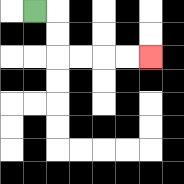{'start': '[1, 0]', 'end': '[6, 2]', 'path_directions': 'R,D,D,R,R,R,R', 'path_coordinates': '[[1, 0], [2, 0], [2, 1], [2, 2], [3, 2], [4, 2], [5, 2], [6, 2]]'}